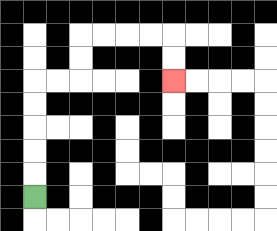{'start': '[1, 8]', 'end': '[7, 3]', 'path_directions': 'U,U,U,U,U,R,R,U,U,R,R,R,R,D,D', 'path_coordinates': '[[1, 8], [1, 7], [1, 6], [1, 5], [1, 4], [1, 3], [2, 3], [3, 3], [3, 2], [3, 1], [4, 1], [5, 1], [6, 1], [7, 1], [7, 2], [7, 3]]'}